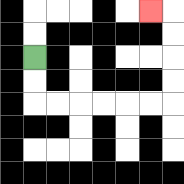{'start': '[1, 2]', 'end': '[6, 0]', 'path_directions': 'D,D,R,R,R,R,R,R,U,U,U,U,L', 'path_coordinates': '[[1, 2], [1, 3], [1, 4], [2, 4], [3, 4], [4, 4], [5, 4], [6, 4], [7, 4], [7, 3], [7, 2], [7, 1], [7, 0], [6, 0]]'}